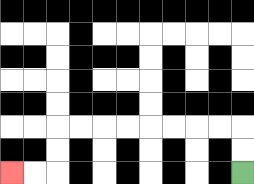{'start': '[10, 7]', 'end': '[0, 7]', 'path_directions': 'U,U,L,L,L,L,L,L,L,L,D,D,L,L', 'path_coordinates': '[[10, 7], [10, 6], [10, 5], [9, 5], [8, 5], [7, 5], [6, 5], [5, 5], [4, 5], [3, 5], [2, 5], [2, 6], [2, 7], [1, 7], [0, 7]]'}